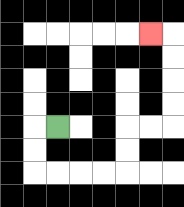{'start': '[2, 5]', 'end': '[6, 1]', 'path_directions': 'L,D,D,R,R,R,R,U,U,R,R,U,U,U,U,L', 'path_coordinates': '[[2, 5], [1, 5], [1, 6], [1, 7], [2, 7], [3, 7], [4, 7], [5, 7], [5, 6], [5, 5], [6, 5], [7, 5], [7, 4], [7, 3], [7, 2], [7, 1], [6, 1]]'}